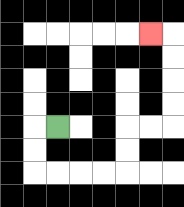{'start': '[2, 5]', 'end': '[6, 1]', 'path_directions': 'L,D,D,R,R,R,R,U,U,R,R,U,U,U,U,L', 'path_coordinates': '[[2, 5], [1, 5], [1, 6], [1, 7], [2, 7], [3, 7], [4, 7], [5, 7], [5, 6], [5, 5], [6, 5], [7, 5], [7, 4], [7, 3], [7, 2], [7, 1], [6, 1]]'}